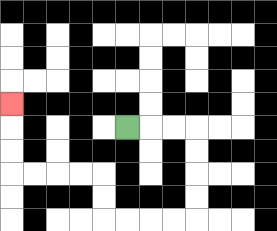{'start': '[5, 5]', 'end': '[0, 4]', 'path_directions': 'R,R,R,D,D,D,D,L,L,L,L,U,U,L,L,L,L,U,U,U', 'path_coordinates': '[[5, 5], [6, 5], [7, 5], [8, 5], [8, 6], [8, 7], [8, 8], [8, 9], [7, 9], [6, 9], [5, 9], [4, 9], [4, 8], [4, 7], [3, 7], [2, 7], [1, 7], [0, 7], [0, 6], [0, 5], [0, 4]]'}